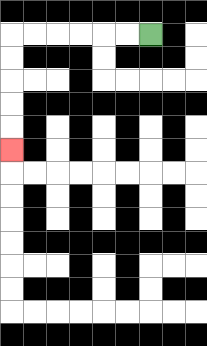{'start': '[6, 1]', 'end': '[0, 6]', 'path_directions': 'L,L,L,L,L,L,D,D,D,D,D', 'path_coordinates': '[[6, 1], [5, 1], [4, 1], [3, 1], [2, 1], [1, 1], [0, 1], [0, 2], [0, 3], [0, 4], [0, 5], [0, 6]]'}